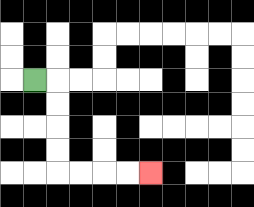{'start': '[1, 3]', 'end': '[6, 7]', 'path_directions': 'R,D,D,D,D,R,R,R,R', 'path_coordinates': '[[1, 3], [2, 3], [2, 4], [2, 5], [2, 6], [2, 7], [3, 7], [4, 7], [5, 7], [6, 7]]'}